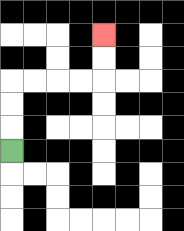{'start': '[0, 6]', 'end': '[4, 1]', 'path_directions': 'U,U,U,R,R,R,R,U,U', 'path_coordinates': '[[0, 6], [0, 5], [0, 4], [0, 3], [1, 3], [2, 3], [3, 3], [4, 3], [4, 2], [4, 1]]'}